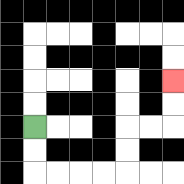{'start': '[1, 5]', 'end': '[7, 3]', 'path_directions': 'D,D,R,R,R,R,U,U,R,R,U,U', 'path_coordinates': '[[1, 5], [1, 6], [1, 7], [2, 7], [3, 7], [4, 7], [5, 7], [5, 6], [5, 5], [6, 5], [7, 5], [7, 4], [7, 3]]'}